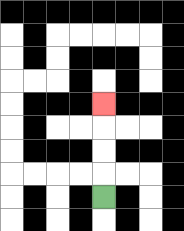{'start': '[4, 8]', 'end': '[4, 4]', 'path_directions': 'U,U,U,U', 'path_coordinates': '[[4, 8], [4, 7], [4, 6], [4, 5], [4, 4]]'}